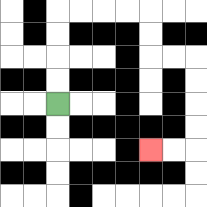{'start': '[2, 4]', 'end': '[6, 6]', 'path_directions': 'U,U,U,U,R,R,R,R,D,D,R,R,D,D,D,D,L,L', 'path_coordinates': '[[2, 4], [2, 3], [2, 2], [2, 1], [2, 0], [3, 0], [4, 0], [5, 0], [6, 0], [6, 1], [6, 2], [7, 2], [8, 2], [8, 3], [8, 4], [8, 5], [8, 6], [7, 6], [6, 6]]'}